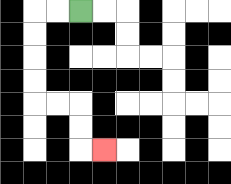{'start': '[3, 0]', 'end': '[4, 6]', 'path_directions': 'L,L,D,D,D,D,R,R,D,D,R', 'path_coordinates': '[[3, 0], [2, 0], [1, 0], [1, 1], [1, 2], [1, 3], [1, 4], [2, 4], [3, 4], [3, 5], [3, 6], [4, 6]]'}